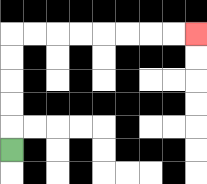{'start': '[0, 6]', 'end': '[8, 1]', 'path_directions': 'U,U,U,U,U,R,R,R,R,R,R,R,R', 'path_coordinates': '[[0, 6], [0, 5], [0, 4], [0, 3], [0, 2], [0, 1], [1, 1], [2, 1], [3, 1], [4, 1], [5, 1], [6, 1], [7, 1], [8, 1]]'}